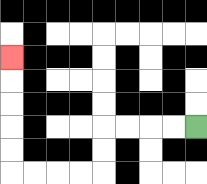{'start': '[8, 5]', 'end': '[0, 2]', 'path_directions': 'L,L,L,L,D,D,L,L,L,L,U,U,U,U,U', 'path_coordinates': '[[8, 5], [7, 5], [6, 5], [5, 5], [4, 5], [4, 6], [4, 7], [3, 7], [2, 7], [1, 7], [0, 7], [0, 6], [0, 5], [0, 4], [0, 3], [0, 2]]'}